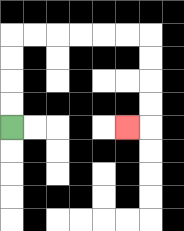{'start': '[0, 5]', 'end': '[5, 5]', 'path_directions': 'U,U,U,U,R,R,R,R,R,R,D,D,D,D,L', 'path_coordinates': '[[0, 5], [0, 4], [0, 3], [0, 2], [0, 1], [1, 1], [2, 1], [3, 1], [4, 1], [5, 1], [6, 1], [6, 2], [6, 3], [6, 4], [6, 5], [5, 5]]'}